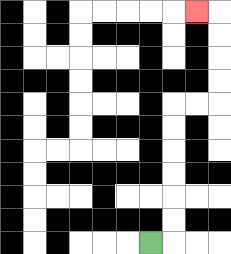{'start': '[6, 10]', 'end': '[8, 0]', 'path_directions': 'R,U,U,U,U,U,U,R,R,U,U,U,U,L', 'path_coordinates': '[[6, 10], [7, 10], [7, 9], [7, 8], [7, 7], [7, 6], [7, 5], [7, 4], [8, 4], [9, 4], [9, 3], [9, 2], [9, 1], [9, 0], [8, 0]]'}